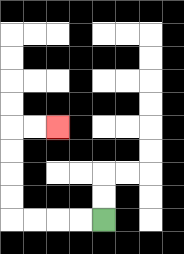{'start': '[4, 9]', 'end': '[2, 5]', 'path_directions': 'L,L,L,L,U,U,U,U,R,R', 'path_coordinates': '[[4, 9], [3, 9], [2, 9], [1, 9], [0, 9], [0, 8], [0, 7], [0, 6], [0, 5], [1, 5], [2, 5]]'}